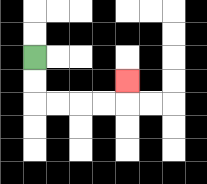{'start': '[1, 2]', 'end': '[5, 3]', 'path_directions': 'D,D,R,R,R,R,U', 'path_coordinates': '[[1, 2], [1, 3], [1, 4], [2, 4], [3, 4], [4, 4], [5, 4], [5, 3]]'}